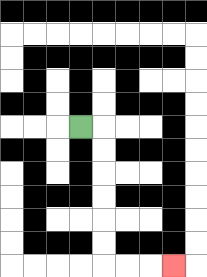{'start': '[3, 5]', 'end': '[7, 11]', 'path_directions': 'R,D,D,D,D,D,D,R,R,R', 'path_coordinates': '[[3, 5], [4, 5], [4, 6], [4, 7], [4, 8], [4, 9], [4, 10], [4, 11], [5, 11], [6, 11], [7, 11]]'}